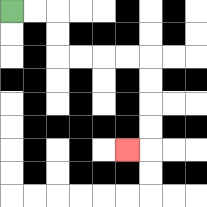{'start': '[0, 0]', 'end': '[5, 6]', 'path_directions': 'R,R,D,D,R,R,R,R,D,D,D,D,L', 'path_coordinates': '[[0, 0], [1, 0], [2, 0], [2, 1], [2, 2], [3, 2], [4, 2], [5, 2], [6, 2], [6, 3], [6, 4], [6, 5], [6, 6], [5, 6]]'}